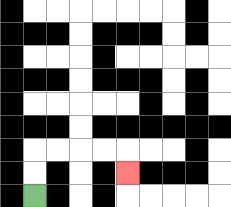{'start': '[1, 8]', 'end': '[5, 7]', 'path_directions': 'U,U,R,R,R,R,D', 'path_coordinates': '[[1, 8], [1, 7], [1, 6], [2, 6], [3, 6], [4, 6], [5, 6], [5, 7]]'}